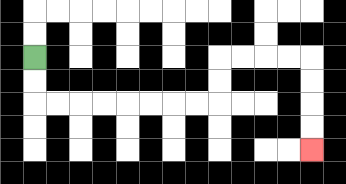{'start': '[1, 2]', 'end': '[13, 6]', 'path_directions': 'D,D,R,R,R,R,R,R,R,R,U,U,R,R,R,R,D,D,D,D', 'path_coordinates': '[[1, 2], [1, 3], [1, 4], [2, 4], [3, 4], [4, 4], [5, 4], [6, 4], [7, 4], [8, 4], [9, 4], [9, 3], [9, 2], [10, 2], [11, 2], [12, 2], [13, 2], [13, 3], [13, 4], [13, 5], [13, 6]]'}